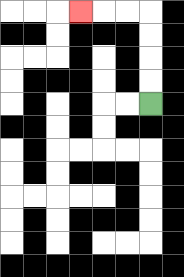{'start': '[6, 4]', 'end': '[3, 0]', 'path_directions': 'U,U,U,U,L,L,L', 'path_coordinates': '[[6, 4], [6, 3], [6, 2], [6, 1], [6, 0], [5, 0], [4, 0], [3, 0]]'}